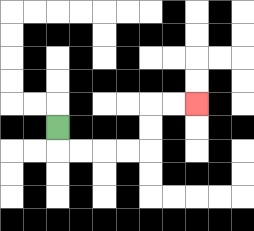{'start': '[2, 5]', 'end': '[8, 4]', 'path_directions': 'D,R,R,R,R,U,U,R,R', 'path_coordinates': '[[2, 5], [2, 6], [3, 6], [4, 6], [5, 6], [6, 6], [6, 5], [6, 4], [7, 4], [8, 4]]'}